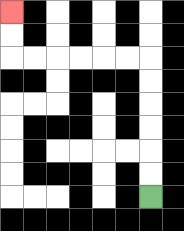{'start': '[6, 8]', 'end': '[0, 0]', 'path_directions': 'U,U,U,U,U,U,L,L,L,L,L,L,U,U', 'path_coordinates': '[[6, 8], [6, 7], [6, 6], [6, 5], [6, 4], [6, 3], [6, 2], [5, 2], [4, 2], [3, 2], [2, 2], [1, 2], [0, 2], [0, 1], [0, 0]]'}